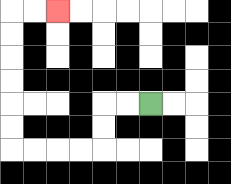{'start': '[6, 4]', 'end': '[2, 0]', 'path_directions': 'L,L,D,D,L,L,L,L,U,U,U,U,U,U,R,R', 'path_coordinates': '[[6, 4], [5, 4], [4, 4], [4, 5], [4, 6], [3, 6], [2, 6], [1, 6], [0, 6], [0, 5], [0, 4], [0, 3], [0, 2], [0, 1], [0, 0], [1, 0], [2, 0]]'}